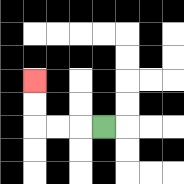{'start': '[4, 5]', 'end': '[1, 3]', 'path_directions': 'L,L,L,U,U', 'path_coordinates': '[[4, 5], [3, 5], [2, 5], [1, 5], [1, 4], [1, 3]]'}